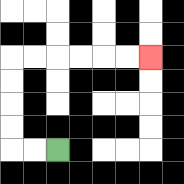{'start': '[2, 6]', 'end': '[6, 2]', 'path_directions': 'L,L,U,U,U,U,R,R,R,R,R,R', 'path_coordinates': '[[2, 6], [1, 6], [0, 6], [0, 5], [0, 4], [0, 3], [0, 2], [1, 2], [2, 2], [3, 2], [4, 2], [5, 2], [6, 2]]'}